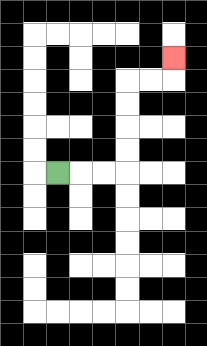{'start': '[2, 7]', 'end': '[7, 2]', 'path_directions': 'R,R,R,U,U,U,U,R,R,U', 'path_coordinates': '[[2, 7], [3, 7], [4, 7], [5, 7], [5, 6], [5, 5], [5, 4], [5, 3], [6, 3], [7, 3], [7, 2]]'}